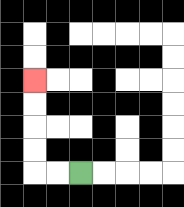{'start': '[3, 7]', 'end': '[1, 3]', 'path_directions': 'L,L,U,U,U,U', 'path_coordinates': '[[3, 7], [2, 7], [1, 7], [1, 6], [1, 5], [1, 4], [1, 3]]'}